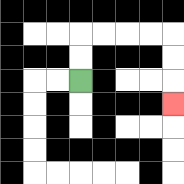{'start': '[3, 3]', 'end': '[7, 4]', 'path_directions': 'U,U,R,R,R,R,D,D,D', 'path_coordinates': '[[3, 3], [3, 2], [3, 1], [4, 1], [5, 1], [6, 1], [7, 1], [7, 2], [7, 3], [7, 4]]'}